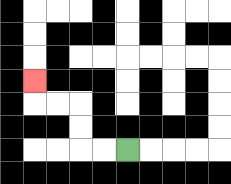{'start': '[5, 6]', 'end': '[1, 3]', 'path_directions': 'L,L,U,U,L,L,U', 'path_coordinates': '[[5, 6], [4, 6], [3, 6], [3, 5], [3, 4], [2, 4], [1, 4], [1, 3]]'}